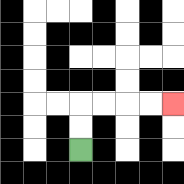{'start': '[3, 6]', 'end': '[7, 4]', 'path_directions': 'U,U,R,R,R,R', 'path_coordinates': '[[3, 6], [3, 5], [3, 4], [4, 4], [5, 4], [6, 4], [7, 4]]'}